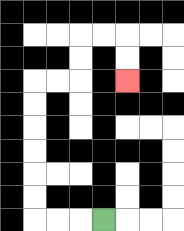{'start': '[4, 9]', 'end': '[5, 3]', 'path_directions': 'L,L,L,U,U,U,U,U,U,R,R,U,U,R,R,D,D', 'path_coordinates': '[[4, 9], [3, 9], [2, 9], [1, 9], [1, 8], [1, 7], [1, 6], [1, 5], [1, 4], [1, 3], [2, 3], [3, 3], [3, 2], [3, 1], [4, 1], [5, 1], [5, 2], [5, 3]]'}